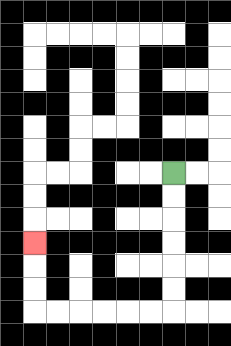{'start': '[7, 7]', 'end': '[1, 10]', 'path_directions': 'D,D,D,D,D,D,L,L,L,L,L,L,U,U,U', 'path_coordinates': '[[7, 7], [7, 8], [7, 9], [7, 10], [7, 11], [7, 12], [7, 13], [6, 13], [5, 13], [4, 13], [3, 13], [2, 13], [1, 13], [1, 12], [1, 11], [1, 10]]'}